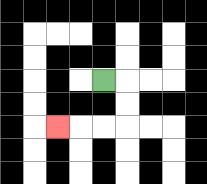{'start': '[4, 3]', 'end': '[2, 5]', 'path_directions': 'R,D,D,L,L,L', 'path_coordinates': '[[4, 3], [5, 3], [5, 4], [5, 5], [4, 5], [3, 5], [2, 5]]'}